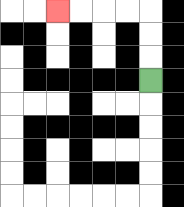{'start': '[6, 3]', 'end': '[2, 0]', 'path_directions': 'U,U,U,L,L,L,L', 'path_coordinates': '[[6, 3], [6, 2], [6, 1], [6, 0], [5, 0], [4, 0], [3, 0], [2, 0]]'}